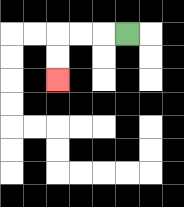{'start': '[5, 1]', 'end': '[2, 3]', 'path_directions': 'L,L,L,D,D', 'path_coordinates': '[[5, 1], [4, 1], [3, 1], [2, 1], [2, 2], [2, 3]]'}